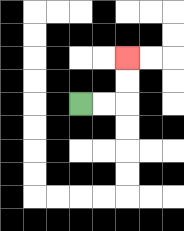{'start': '[3, 4]', 'end': '[5, 2]', 'path_directions': 'R,R,U,U', 'path_coordinates': '[[3, 4], [4, 4], [5, 4], [5, 3], [5, 2]]'}